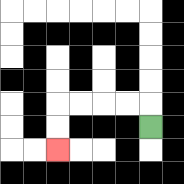{'start': '[6, 5]', 'end': '[2, 6]', 'path_directions': 'U,L,L,L,L,D,D', 'path_coordinates': '[[6, 5], [6, 4], [5, 4], [4, 4], [3, 4], [2, 4], [2, 5], [2, 6]]'}